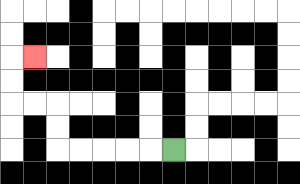{'start': '[7, 6]', 'end': '[1, 2]', 'path_directions': 'L,L,L,L,L,U,U,L,L,U,U,R', 'path_coordinates': '[[7, 6], [6, 6], [5, 6], [4, 6], [3, 6], [2, 6], [2, 5], [2, 4], [1, 4], [0, 4], [0, 3], [0, 2], [1, 2]]'}